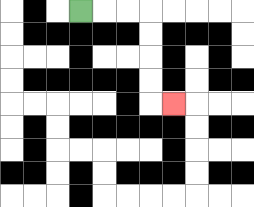{'start': '[3, 0]', 'end': '[7, 4]', 'path_directions': 'R,R,R,D,D,D,D,R', 'path_coordinates': '[[3, 0], [4, 0], [5, 0], [6, 0], [6, 1], [6, 2], [6, 3], [6, 4], [7, 4]]'}